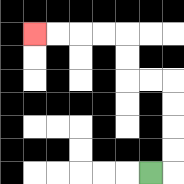{'start': '[6, 7]', 'end': '[1, 1]', 'path_directions': 'R,U,U,U,U,L,L,U,U,L,L,L,L', 'path_coordinates': '[[6, 7], [7, 7], [7, 6], [7, 5], [7, 4], [7, 3], [6, 3], [5, 3], [5, 2], [5, 1], [4, 1], [3, 1], [2, 1], [1, 1]]'}